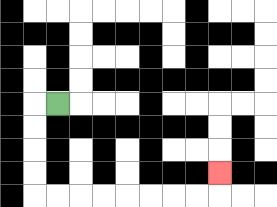{'start': '[2, 4]', 'end': '[9, 7]', 'path_directions': 'L,D,D,D,D,R,R,R,R,R,R,R,R,U', 'path_coordinates': '[[2, 4], [1, 4], [1, 5], [1, 6], [1, 7], [1, 8], [2, 8], [3, 8], [4, 8], [5, 8], [6, 8], [7, 8], [8, 8], [9, 8], [9, 7]]'}